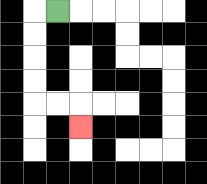{'start': '[2, 0]', 'end': '[3, 5]', 'path_directions': 'L,D,D,D,D,R,R,D', 'path_coordinates': '[[2, 0], [1, 0], [1, 1], [1, 2], [1, 3], [1, 4], [2, 4], [3, 4], [3, 5]]'}